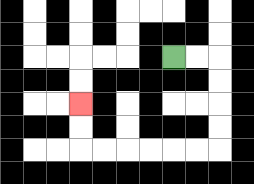{'start': '[7, 2]', 'end': '[3, 4]', 'path_directions': 'R,R,D,D,D,D,L,L,L,L,L,L,U,U', 'path_coordinates': '[[7, 2], [8, 2], [9, 2], [9, 3], [9, 4], [9, 5], [9, 6], [8, 6], [7, 6], [6, 6], [5, 6], [4, 6], [3, 6], [3, 5], [3, 4]]'}